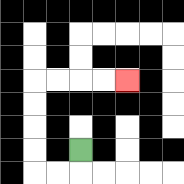{'start': '[3, 6]', 'end': '[5, 3]', 'path_directions': 'D,L,L,U,U,U,U,R,R,R,R', 'path_coordinates': '[[3, 6], [3, 7], [2, 7], [1, 7], [1, 6], [1, 5], [1, 4], [1, 3], [2, 3], [3, 3], [4, 3], [5, 3]]'}